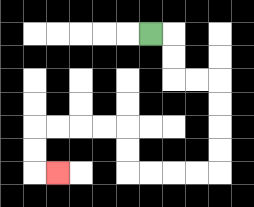{'start': '[6, 1]', 'end': '[2, 7]', 'path_directions': 'R,D,D,R,R,D,D,D,D,L,L,L,L,U,U,L,L,L,L,D,D,R', 'path_coordinates': '[[6, 1], [7, 1], [7, 2], [7, 3], [8, 3], [9, 3], [9, 4], [9, 5], [9, 6], [9, 7], [8, 7], [7, 7], [6, 7], [5, 7], [5, 6], [5, 5], [4, 5], [3, 5], [2, 5], [1, 5], [1, 6], [1, 7], [2, 7]]'}